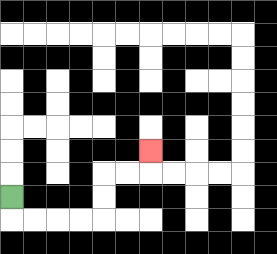{'start': '[0, 8]', 'end': '[6, 6]', 'path_directions': 'D,R,R,R,R,U,U,R,R,U', 'path_coordinates': '[[0, 8], [0, 9], [1, 9], [2, 9], [3, 9], [4, 9], [4, 8], [4, 7], [5, 7], [6, 7], [6, 6]]'}